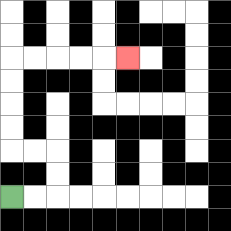{'start': '[0, 8]', 'end': '[5, 2]', 'path_directions': 'R,R,U,U,L,L,U,U,U,U,R,R,R,R,R', 'path_coordinates': '[[0, 8], [1, 8], [2, 8], [2, 7], [2, 6], [1, 6], [0, 6], [0, 5], [0, 4], [0, 3], [0, 2], [1, 2], [2, 2], [3, 2], [4, 2], [5, 2]]'}